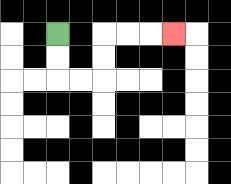{'start': '[2, 1]', 'end': '[7, 1]', 'path_directions': 'D,D,R,R,U,U,R,R,R', 'path_coordinates': '[[2, 1], [2, 2], [2, 3], [3, 3], [4, 3], [4, 2], [4, 1], [5, 1], [6, 1], [7, 1]]'}